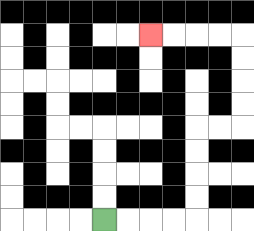{'start': '[4, 9]', 'end': '[6, 1]', 'path_directions': 'R,R,R,R,U,U,U,U,R,R,U,U,U,U,L,L,L,L', 'path_coordinates': '[[4, 9], [5, 9], [6, 9], [7, 9], [8, 9], [8, 8], [8, 7], [8, 6], [8, 5], [9, 5], [10, 5], [10, 4], [10, 3], [10, 2], [10, 1], [9, 1], [8, 1], [7, 1], [6, 1]]'}